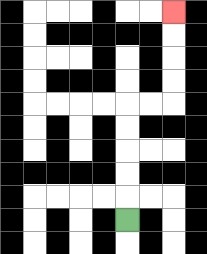{'start': '[5, 9]', 'end': '[7, 0]', 'path_directions': 'U,U,U,U,U,R,R,U,U,U,U', 'path_coordinates': '[[5, 9], [5, 8], [5, 7], [5, 6], [5, 5], [5, 4], [6, 4], [7, 4], [7, 3], [7, 2], [7, 1], [7, 0]]'}